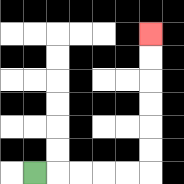{'start': '[1, 7]', 'end': '[6, 1]', 'path_directions': 'R,R,R,R,R,U,U,U,U,U,U', 'path_coordinates': '[[1, 7], [2, 7], [3, 7], [4, 7], [5, 7], [6, 7], [6, 6], [6, 5], [6, 4], [6, 3], [6, 2], [6, 1]]'}